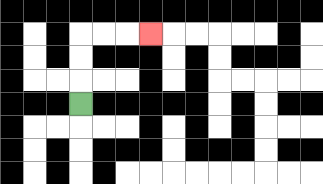{'start': '[3, 4]', 'end': '[6, 1]', 'path_directions': 'U,U,U,R,R,R', 'path_coordinates': '[[3, 4], [3, 3], [3, 2], [3, 1], [4, 1], [5, 1], [6, 1]]'}